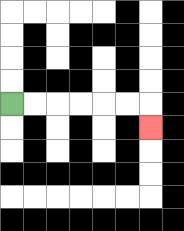{'start': '[0, 4]', 'end': '[6, 5]', 'path_directions': 'R,R,R,R,R,R,D', 'path_coordinates': '[[0, 4], [1, 4], [2, 4], [3, 4], [4, 4], [5, 4], [6, 4], [6, 5]]'}